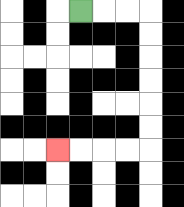{'start': '[3, 0]', 'end': '[2, 6]', 'path_directions': 'R,R,R,D,D,D,D,D,D,L,L,L,L', 'path_coordinates': '[[3, 0], [4, 0], [5, 0], [6, 0], [6, 1], [6, 2], [6, 3], [6, 4], [6, 5], [6, 6], [5, 6], [4, 6], [3, 6], [2, 6]]'}